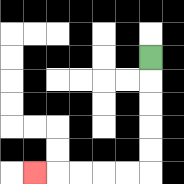{'start': '[6, 2]', 'end': '[1, 7]', 'path_directions': 'D,D,D,D,D,L,L,L,L,L', 'path_coordinates': '[[6, 2], [6, 3], [6, 4], [6, 5], [6, 6], [6, 7], [5, 7], [4, 7], [3, 7], [2, 7], [1, 7]]'}